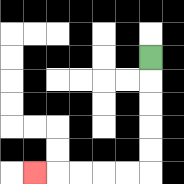{'start': '[6, 2]', 'end': '[1, 7]', 'path_directions': 'D,D,D,D,D,L,L,L,L,L', 'path_coordinates': '[[6, 2], [6, 3], [6, 4], [6, 5], [6, 6], [6, 7], [5, 7], [4, 7], [3, 7], [2, 7], [1, 7]]'}